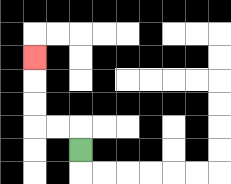{'start': '[3, 6]', 'end': '[1, 2]', 'path_directions': 'U,L,L,U,U,U', 'path_coordinates': '[[3, 6], [3, 5], [2, 5], [1, 5], [1, 4], [1, 3], [1, 2]]'}